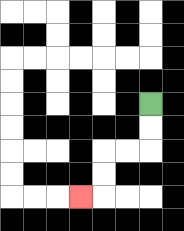{'start': '[6, 4]', 'end': '[3, 8]', 'path_directions': 'D,D,L,L,D,D,L', 'path_coordinates': '[[6, 4], [6, 5], [6, 6], [5, 6], [4, 6], [4, 7], [4, 8], [3, 8]]'}